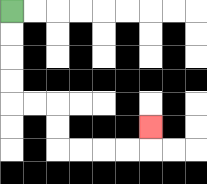{'start': '[0, 0]', 'end': '[6, 5]', 'path_directions': 'D,D,D,D,R,R,D,D,R,R,R,R,U', 'path_coordinates': '[[0, 0], [0, 1], [0, 2], [0, 3], [0, 4], [1, 4], [2, 4], [2, 5], [2, 6], [3, 6], [4, 6], [5, 6], [6, 6], [6, 5]]'}